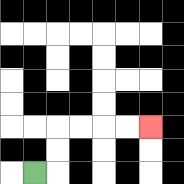{'start': '[1, 7]', 'end': '[6, 5]', 'path_directions': 'R,U,U,R,R,R,R', 'path_coordinates': '[[1, 7], [2, 7], [2, 6], [2, 5], [3, 5], [4, 5], [5, 5], [6, 5]]'}